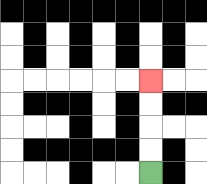{'start': '[6, 7]', 'end': '[6, 3]', 'path_directions': 'U,U,U,U', 'path_coordinates': '[[6, 7], [6, 6], [6, 5], [6, 4], [6, 3]]'}